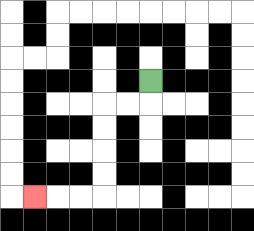{'start': '[6, 3]', 'end': '[1, 8]', 'path_directions': 'D,L,L,D,D,D,D,L,L,L', 'path_coordinates': '[[6, 3], [6, 4], [5, 4], [4, 4], [4, 5], [4, 6], [4, 7], [4, 8], [3, 8], [2, 8], [1, 8]]'}